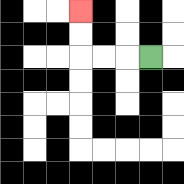{'start': '[6, 2]', 'end': '[3, 0]', 'path_directions': 'L,L,L,U,U', 'path_coordinates': '[[6, 2], [5, 2], [4, 2], [3, 2], [3, 1], [3, 0]]'}